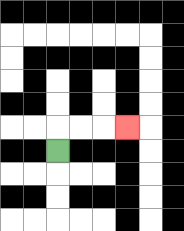{'start': '[2, 6]', 'end': '[5, 5]', 'path_directions': 'U,R,R,R', 'path_coordinates': '[[2, 6], [2, 5], [3, 5], [4, 5], [5, 5]]'}